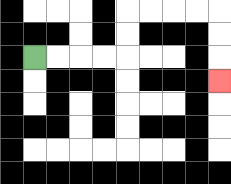{'start': '[1, 2]', 'end': '[9, 3]', 'path_directions': 'R,R,R,R,U,U,R,R,R,R,D,D,D', 'path_coordinates': '[[1, 2], [2, 2], [3, 2], [4, 2], [5, 2], [5, 1], [5, 0], [6, 0], [7, 0], [8, 0], [9, 0], [9, 1], [9, 2], [9, 3]]'}